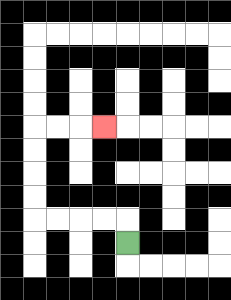{'start': '[5, 10]', 'end': '[4, 5]', 'path_directions': 'U,L,L,L,L,U,U,U,U,R,R,R', 'path_coordinates': '[[5, 10], [5, 9], [4, 9], [3, 9], [2, 9], [1, 9], [1, 8], [1, 7], [1, 6], [1, 5], [2, 5], [3, 5], [4, 5]]'}